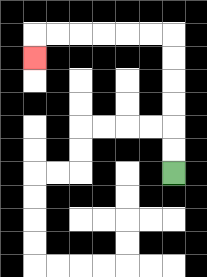{'start': '[7, 7]', 'end': '[1, 2]', 'path_directions': 'U,U,U,U,U,U,L,L,L,L,L,L,D', 'path_coordinates': '[[7, 7], [7, 6], [7, 5], [7, 4], [7, 3], [7, 2], [7, 1], [6, 1], [5, 1], [4, 1], [3, 1], [2, 1], [1, 1], [1, 2]]'}